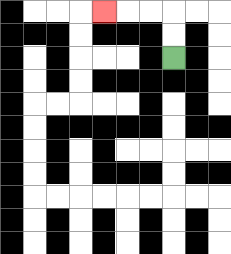{'start': '[7, 2]', 'end': '[4, 0]', 'path_directions': 'U,U,L,L,L', 'path_coordinates': '[[7, 2], [7, 1], [7, 0], [6, 0], [5, 0], [4, 0]]'}